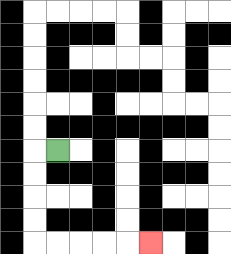{'start': '[2, 6]', 'end': '[6, 10]', 'path_directions': 'L,D,D,D,D,R,R,R,R,R', 'path_coordinates': '[[2, 6], [1, 6], [1, 7], [1, 8], [1, 9], [1, 10], [2, 10], [3, 10], [4, 10], [5, 10], [6, 10]]'}